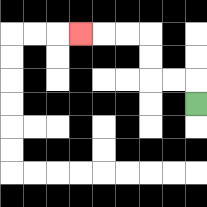{'start': '[8, 4]', 'end': '[3, 1]', 'path_directions': 'U,L,L,U,U,L,L,L', 'path_coordinates': '[[8, 4], [8, 3], [7, 3], [6, 3], [6, 2], [6, 1], [5, 1], [4, 1], [3, 1]]'}